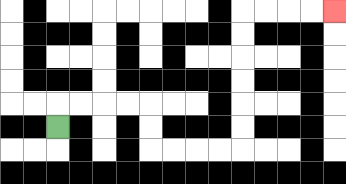{'start': '[2, 5]', 'end': '[14, 0]', 'path_directions': 'U,R,R,R,R,D,D,R,R,R,R,U,U,U,U,U,U,R,R,R,R', 'path_coordinates': '[[2, 5], [2, 4], [3, 4], [4, 4], [5, 4], [6, 4], [6, 5], [6, 6], [7, 6], [8, 6], [9, 6], [10, 6], [10, 5], [10, 4], [10, 3], [10, 2], [10, 1], [10, 0], [11, 0], [12, 0], [13, 0], [14, 0]]'}